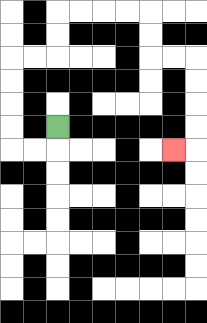{'start': '[2, 5]', 'end': '[7, 6]', 'path_directions': 'D,L,L,U,U,U,U,R,R,U,U,R,R,R,R,D,D,R,R,D,D,D,D,L', 'path_coordinates': '[[2, 5], [2, 6], [1, 6], [0, 6], [0, 5], [0, 4], [0, 3], [0, 2], [1, 2], [2, 2], [2, 1], [2, 0], [3, 0], [4, 0], [5, 0], [6, 0], [6, 1], [6, 2], [7, 2], [8, 2], [8, 3], [8, 4], [8, 5], [8, 6], [7, 6]]'}